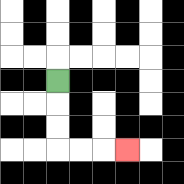{'start': '[2, 3]', 'end': '[5, 6]', 'path_directions': 'D,D,D,R,R,R', 'path_coordinates': '[[2, 3], [2, 4], [2, 5], [2, 6], [3, 6], [4, 6], [5, 6]]'}